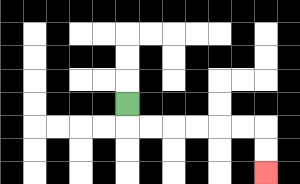{'start': '[5, 4]', 'end': '[11, 7]', 'path_directions': 'D,R,R,R,R,R,R,D,D', 'path_coordinates': '[[5, 4], [5, 5], [6, 5], [7, 5], [8, 5], [9, 5], [10, 5], [11, 5], [11, 6], [11, 7]]'}